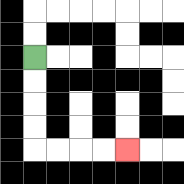{'start': '[1, 2]', 'end': '[5, 6]', 'path_directions': 'D,D,D,D,R,R,R,R', 'path_coordinates': '[[1, 2], [1, 3], [1, 4], [1, 5], [1, 6], [2, 6], [3, 6], [4, 6], [5, 6]]'}